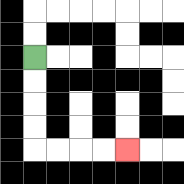{'start': '[1, 2]', 'end': '[5, 6]', 'path_directions': 'D,D,D,D,R,R,R,R', 'path_coordinates': '[[1, 2], [1, 3], [1, 4], [1, 5], [1, 6], [2, 6], [3, 6], [4, 6], [5, 6]]'}